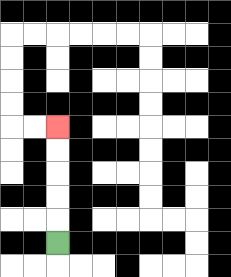{'start': '[2, 10]', 'end': '[2, 5]', 'path_directions': 'U,U,U,U,U', 'path_coordinates': '[[2, 10], [2, 9], [2, 8], [2, 7], [2, 6], [2, 5]]'}